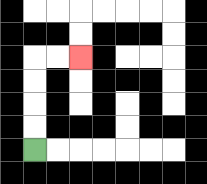{'start': '[1, 6]', 'end': '[3, 2]', 'path_directions': 'U,U,U,U,R,R', 'path_coordinates': '[[1, 6], [1, 5], [1, 4], [1, 3], [1, 2], [2, 2], [3, 2]]'}